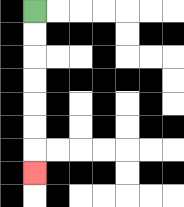{'start': '[1, 0]', 'end': '[1, 7]', 'path_directions': 'D,D,D,D,D,D,D', 'path_coordinates': '[[1, 0], [1, 1], [1, 2], [1, 3], [1, 4], [1, 5], [1, 6], [1, 7]]'}